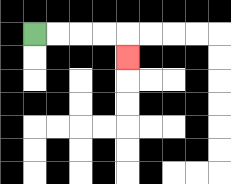{'start': '[1, 1]', 'end': '[5, 2]', 'path_directions': 'R,R,R,R,D', 'path_coordinates': '[[1, 1], [2, 1], [3, 1], [4, 1], [5, 1], [5, 2]]'}